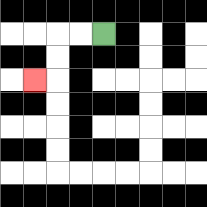{'start': '[4, 1]', 'end': '[1, 3]', 'path_directions': 'L,L,D,D,L', 'path_coordinates': '[[4, 1], [3, 1], [2, 1], [2, 2], [2, 3], [1, 3]]'}